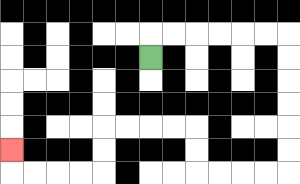{'start': '[6, 2]', 'end': '[0, 6]', 'path_directions': 'U,R,R,R,R,R,R,D,D,D,D,D,D,L,L,L,L,U,U,L,L,L,L,D,D,L,L,L,L,U', 'path_coordinates': '[[6, 2], [6, 1], [7, 1], [8, 1], [9, 1], [10, 1], [11, 1], [12, 1], [12, 2], [12, 3], [12, 4], [12, 5], [12, 6], [12, 7], [11, 7], [10, 7], [9, 7], [8, 7], [8, 6], [8, 5], [7, 5], [6, 5], [5, 5], [4, 5], [4, 6], [4, 7], [3, 7], [2, 7], [1, 7], [0, 7], [0, 6]]'}